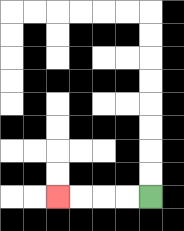{'start': '[6, 8]', 'end': '[2, 8]', 'path_directions': 'L,L,L,L', 'path_coordinates': '[[6, 8], [5, 8], [4, 8], [3, 8], [2, 8]]'}